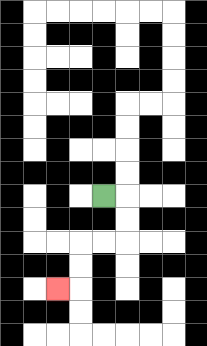{'start': '[4, 8]', 'end': '[2, 12]', 'path_directions': 'R,D,D,L,L,D,D,L', 'path_coordinates': '[[4, 8], [5, 8], [5, 9], [5, 10], [4, 10], [3, 10], [3, 11], [3, 12], [2, 12]]'}